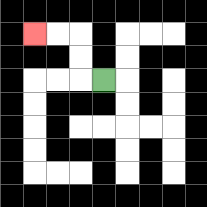{'start': '[4, 3]', 'end': '[1, 1]', 'path_directions': 'L,U,U,L,L', 'path_coordinates': '[[4, 3], [3, 3], [3, 2], [3, 1], [2, 1], [1, 1]]'}